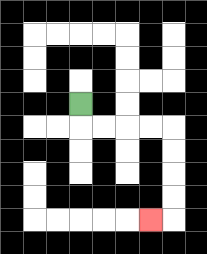{'start': '[3, 4]', 'end': '[6, 9]', 'path_directions': 'D,R,R,R,R,D,D,D,D,L', 'path_coordinates': '[[3, 4], [3, 5], [4, 5], [5, 5], [6, 5], [7, 5], [7, 6], [7, 7], [7, 8], [7, 9], [6, 9]]'}